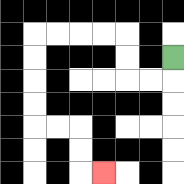{'start': '[7, 2]', 'end': '[4, 7]', 'path_directions': 'D,L,L,U,U,L,L,L,L,D,D,D,D,R,R,D,D,R', 'path_coordinates': '[[7, 2], [7, 3], [6, 3], [5, 3], [5, 2], [5, 1], [4, 1], [3, 1], [2, 1], [1, 1], [1, 2], [1, 3], [1, 4], [1, 5], [2, 5], [3, 5], [3, 6], [3, 7], [4, 7]]'}